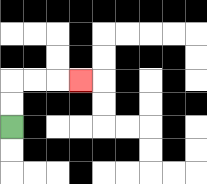{'start': '[0, 5]', 'end': '[3, 3]', 'path_directions': 'U,U,R,R,R', 'path_coordinates': '[[0, 5], [0, 4], [0, 3], [1, 3], [2, 3], [3, 3]]'}